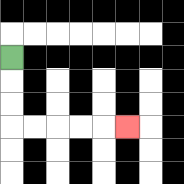{'start': '[0, 2]', 'end': '[5, 5]', 'path_directions': 'D,D,D,R,R,R,R,R', 'path_coordinates': '[[0, 2], [0, 3], [0, 4], [0, 5], [1, 5], [2, 5], [3, 5], [4, 5], [5, 5]]'}